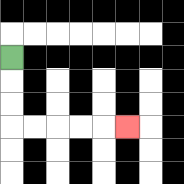{'start': '[0, 2]', 'end': '[5, 5]', 'path_directions': 'D,D,D,R,R,R,R,R', 'path_coordinates': '[[0, 2], [0, 3], [0, 4], [0, 5], [1, 5], [2, 5], [3, 5], [4, 5], [5, 5]]'}